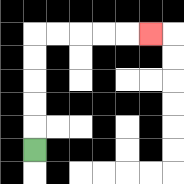{'start': '[1, 6]', 'end': '[6, 1]', 'path_directions': 'U,U,U,U,U,R,R,R,R,R', 'path_coordinates': '[[1, 6], [1, 5], [1, 4], [1, 3], [1, 2], [1, 1], [2, 1], [3, 1], [4, 1], [5, 1], [6, 1]]'}